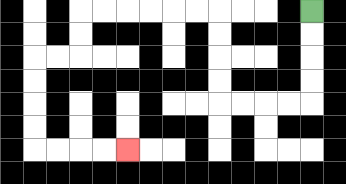{'start': '[13, 0]', 'end': '[5, 6]', 'path_directions': 'D,D,D,D,L,L,L,L,U,U,U,U,L,L,L,L,L,L,D,D,L,L,D,D,D,D,R,R,R,R', 'path_coordinates': '[[13, 0], [13, 1], [13, 2], [13, 3], [13, 4], [12, 4], [11, 4], [10, 4], [9, 4], [9, 3], [9, 2], [9, 1], [9, 0], [8, 0], [7, 0], [6, 0], [5, 0], [4, 0], [3, 0], [3, 1], [3, 2], [2, 2], [1, 2], [1, 3], [1, 4], [1, 5], [1, 6], [2, 6], [3, 6], [4, 6], [5, 6]]'}